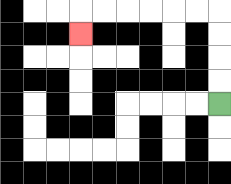{'start': '[9, 4]', 'end': '[3, 1]', 'path_directions': 'U,U,U,U,L,L,L,L,L,L,D', 'path_coordinates': '[[9, 4], [9, 3], [9, 2], [9, 1], [9, 0], [8, 0], [7, 0], [6, 0], [5, 0], [4, 0], [3, 0], [3, 1]]'}